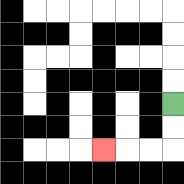{'start': '[7, 4]', 'end': '[4, 6]', 'path_directions': 'D,D,L,L,L', 'path_coordinates': '[[7, 4], [7, 5], [7, 6], [6, 6], [5, 6], [4, 6]]'}